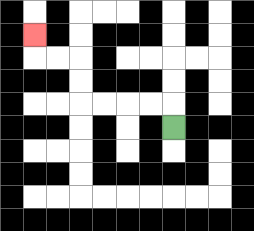{'start': '[7, 5]', 'end': '[1, 1]', 'path_directions': 'U,L,L,L,L,U,U,L,L,U', 'path_coordinates': '[[7, 5], [7, 4], [6, 4], [5, 4], [4, 4], [3, 4], [3, 3], [3, 2], [2, 2], [1, 2], [1, 1]]'}